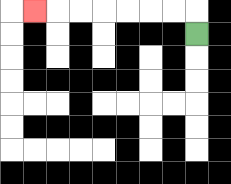{'start': '[8, 1]', 'end': '[1, 0]', 'path_directions': 'U,L,L,L,L,L,L,L', 'path_coordinates': '[[8, 1], [8, 0], [7, 0], [6, 0], [5, 0], [4, 0], [3, 0], [2, 0], [1, 0]]'}